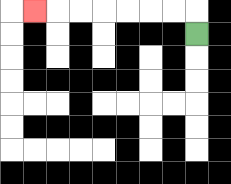{'start': '[8, 1]', 'end': '[1, 0]', 'path_directions': 'U,L,L,L,L,L,L,L', 'path_coordinates': '[[8, 1], [8, 0], [7, 0], [6, 0], [5, 0], [4, 0], [3, 0], [2, 0], [1, 0]]'}